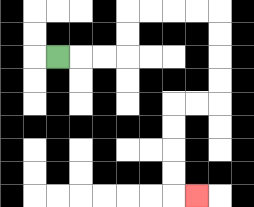{'start': '[2, 2]', 'end': '[8, 8]', 'path_directions': 'R,R,R,U,U,R,R,R,R,D,D,D,D,L,L,D,D,D,D,R', 'path_coordinates': '[[2, 2], [3, 2], [4, 2], [5, 2], [5, 1], [5, 0], [6, 0], [7, 0], [8, 0], [9, 0], [9, 1], [9, 2], [9, 3], [9, 4], [8, 4], [7, 4], [7, 5], [7, 6], [7, 7], [7, 8], [8, 8]]'}